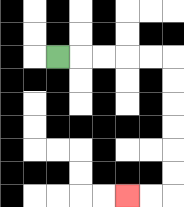{'start': '[2, 2]', 'end': '[5, 8]', 'path_directions': 'R,R,R,R,R,D,D,D,D,D,D,L,L', 'path_coordinates': '[[2, 2], [3, 2], [4, 2], [5, 2], [6, 2], [7, 2], [7, 3], [7, 4], [7, 5], [7, 6], [7, 7], [7, 8], [6, 8], [5, 8]]'}